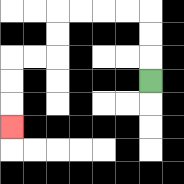{'start': '[6, 3]', 'end': '[0, 5]', 'path_directions': 'U,U,U,L,L,L,L,D,D,L,L,D,D,D', 'path_coordinates': '[[6, 3], [6, 2], [6, 1], [6, 0], [5, 0], [4, 0], [3, 0], [2, 0], [2, 1], [2, 2], [1, 2], [0, 2], [0, 3], [0, 4], [0, 5]]'}